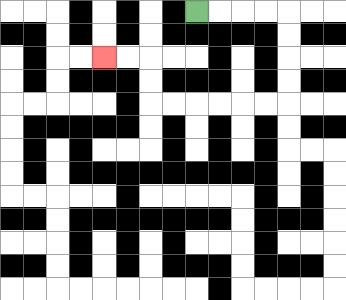{'start': '[8, 0]', 'end': '[4, 2]', 'path_directions': 'R,R,R,R,D,D,D,D,L,L,L,L,L,L,U,U,L,L', 'path_coordinates': '[[8, 0], [9, 0], [10, 0], [11, 0], [12, 0], [12, 1], [12, 2], [12, 3], [12, 4], [11, 4], [10, 4], [9, 4], [8, 4], [7, 4], [6, 4], [6, 3], [6, 2], [5, 2], [4, 2]]'}